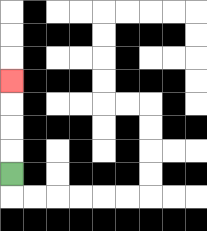{'start': '[0, 7]', 'end': '[0, 3]', 'path_directions': 'U,U,U,U', 'path_coordinates': '[[0, 7], [0, 6], [0, 5], [0, 4], [0, 3]]'}